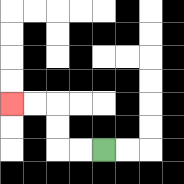{'start': '[4, 6]', 'end': '[0, 4]', 'path_directions': 'L,L,U,U,L,L', 'path_coordinates': '[[4, 6], [3, 6], [2, 6], [2, 5], [2, 4], [1, 4], [0, 4]]'}